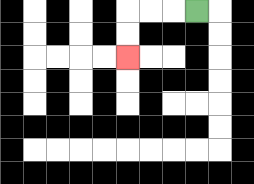{'start': '[8, 0]', 'end': '[5, 2]', 'path_directions': 'L,L,L,D,D', 'path_coordinates': '[[8, 0], [7, 0], [6, 0], [5, 0], [5, 1], [5, 2]]'}